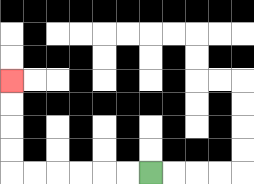{'start': '[6, 7]', 'end': '[0, 3]', 'path_directions': 'L,L,L,L,L,L,U,U,U,U', 'path_coordinates': '[[6, 7], [5, 7], [4, 7], [3, 7], [2, 7], [1, 7], [0, 7], [0, 6], [0, 5], [0, 4], [0, 3]]'}